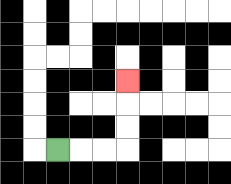{'start': '[2, 6]', 'end': '[5, 3]', 'path_directions': 'R,R,R,U,U,U', 'path_coordinates': '[[2, 6], [3, 6], [4, 6], [5, 6], [5, 5], [5, 4], [5, 3]]'}